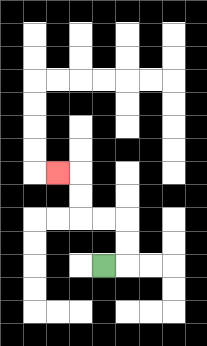{'start': '[4, 11]', 'end': '[2, 7]', 'path_directions': 'R,U,U,L,L,U,U,L', 'path_coordinates': '[[4, 11], [5, 11], [5, 10], [5, 9], [4, 9], [3, 9], [3, 8], [3, 7], [2, 7]]'}